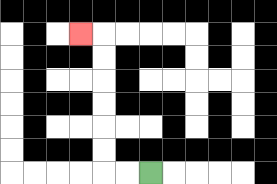{'start': '[6, 7]', 'end': '[3, 1]', 'path_directions': 'L,L,U,U,U,U,U,U,L', 'path_coordinates': '[[6, 7], [5, 7], [4, 7], [4, 6], [4, 5], [4, 4], [4, 3], [4, 2], [4, 1], [3, 1]]'}